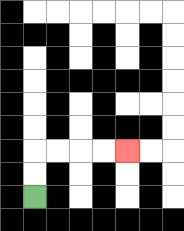{'start': '[1, 8]', 'end': '[5, 6]', 'path_directions': 'U,U,R,R,R,R', 'path_coordinates': '[[1, 8], [1, 7], [1, 6], [2, 6], [3, 6], [4, 6], [5, 6]]'}